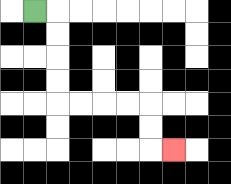{'start': '[1, 0]', 'end': '[7, 6]', 'path_directions': 'R,D,D,D,D,R,R,R,R,D,D,R', 'path_coordinates': '[[1, 0], [2, 0], [2, 1], [2, 2], [2, 3], [2, 4], [3, 4], [4, 4], [5, 4], [6, 4], [6, 5], [6, 6], [7, 6]]'}